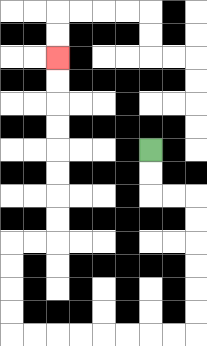{'start': '[6, 6]', 'end': '[2, 2]', 'path_directions': 'D,D,R,R,D,D,D,D,D,D,L,L,L,L,L,L,L,L,U,U,U,U,R,R,U,U,U,U,U,U,U,U', 'path_coordinates': '[[6, 6], [6, 7], [6, 8], [7, 8], [8, 8], [8, 9], [8, 10], [8, 11], [8, 12], [8, 13], [8, 14], [7, 14], [6, 14], [5, 14], [4, 14], [3, 14], [2, 14], [1, 14], [0, 14], [0, 13], [0, 12], [0, 11], [0, 10], [1, 10], [2, 10], [2, 9], [2, 8], [2, 7], [2, 6], [2, 5], [2, 4], [2, 3], [2, 2]]'}